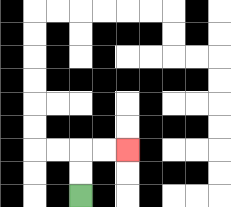{'start': '[3, 8]', 'end': '[5, 6]', 'path_directions': 'U,U,R,R', 'path_coordinates': '[[3, 8], [3, 7], [3, 6], [4, 6], [5, 6]]'}